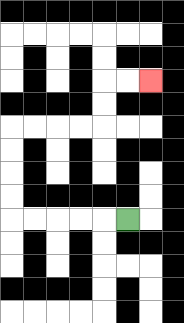{'start': '[5, 9]', 'end': '[6, 3]', 'path_directions': 'L,L,L,L,L,U,U,U,U,R,R,R,R,U,U,R,R', 'path_coordinates': '[[5, 9], [4, 9], [3, 9], [2, 9], [1, 9], [0, 9], [0, 8], [0, 7], [0, 6], [0, 5], [1, 5], [2, 5], [3, 5], [4, 5], [4, 4], [4, 3], [5, 3], [6, 3]]'}